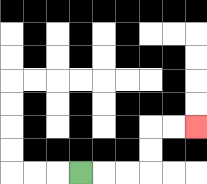{'start': '[3, 7]', 'end': '[8, 5]', 'path_directions': 'R,R,R,U,U,R,R', 'path_coordinates': '[[3, 7], [4, 7], [5, 7], [6, 7], [6, 6], [6, 5], [7, 5], [8, 5]]'}